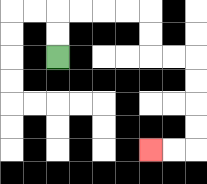{'start': '[2, 2]', 'end': '[6, 6]', 'path_directions': 'U,U,R,R,R,R,D,D,R,R,D,D,D,D,L,L', 'path_coordinates': '[[2, 2], [2, 1], [2, 0], [3, 0], [4, 0], [5, 0], [6, 0], [6, 1], [6, 2], [7, 2], [8, 2], [8, 3], [8, 4], [8, 5], [8, 6], [7, 6], [6, 6]]'}